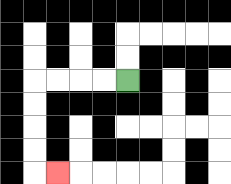{'start': '[5, 3]', 'end': '[2, 7]', 'path_directions': 'L,L,L,L,D,D,D,D,R', 'path_coordinates': '[[5, 3], [4, 3], [3, 3], [2, 3], [1, 3], [1, 4], [1, 5], [1, 6], [1, 7], [2, 7]]'}